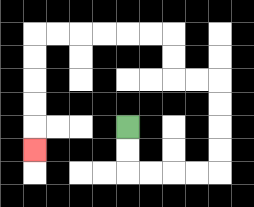{'start': '[5, 5]', 'end': '[1, 6]', 'path_directions': 'D,D,R,R,R,R,U,U,U,U,L,L,U,U,L,L,L,L,L,L,D,D,D,D,D', 'path_coordinates': '[[5, 5], [5, 6], [5, 7], [6, 7], [7, 7], [8, 7], [9, 7], [9, 6], [9, 5], [9, 4], [9, 3], [8, 3], [7, 3], [7, 2], [7, 1], [6, 1], [5, 1], [4, 1], [3, 1], [2, 1], [1, 1], [1, 2], [1, 3], [1, 4], [1, 5], [1, 6]]'}